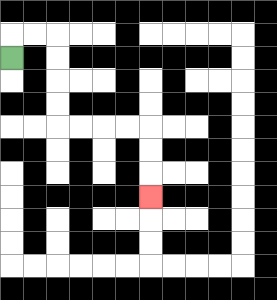{'start': '[0, 2]', 'end': '[6, 8]', 'path_directions': 'U,R,R,D,D,D,D,R,R,R,R,D,D,D', 'path_coordinates': '[[0, 2], [0, 1], [1, 1], [2, 1], [2, 2], [2, 3], [2, 4], [2, 5], [3, 5], [4, 5], [5, 5], [6, 5], [6, 6], [6, 7], [6, 8]]'}